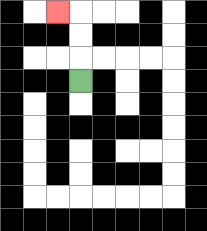{'start': '[3, 3]', 'end': '[2, 0]', 'path_directions': 'U,U,U,L', 'path_coordinates': '[[3, 3], [3, 2], [3, 1], [3, 0], [2, 0]]'}